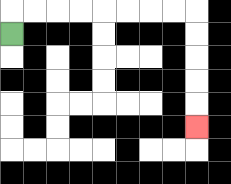{'start': '[0, 1]', 'end': '[8, 5]', 'path_directions': 'U,R,R,R,R,R,R,R,R,D,D,D,D,D', 'path_coordinates': '[[0, 1], [0, 0], [1, 0], [2, 0], [3, 0], [4, 0], [5, 0], [6, 0], [7, 0], [8, 0], [8, 1], [8, 2], [8, 3], [8, 4], [8, 5]]'}